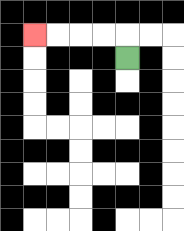{'start': '[5, 2]', 'end': '[1, 1]', 'path_directions': 'U,L,L,L,L', 'path_coordinates': '[[5, 2], [5, 1], [4, 1], [3, 1], [2, 1], [1, 1]]'}